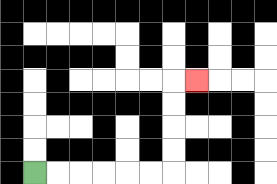{'start': '[1, 7]', 'end': '[8, 3]', 'path_directions': 'R,R,R,R,R,R,U,U,U,U,R', 'path_coordinates': '[[1, 7], [2, 7], [3, 7], [4, 7], [5, 7], [6, 7], [7, 7], [7, 6], [7, 5], [7, 4], [7, 3], [8, 3]]'}